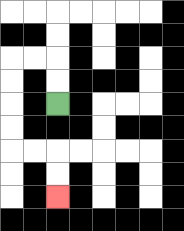{'start': '[2, 4]', 'end': '[2, 8]', 'path_directions': 'U,U,L,L,D,D,D,D,R,R,D,D', 'path_coordinates': '[[2, 4], [2, 3], [2, 2], [1, 2], [0, 2], [0, 3], [0, 4], [0, 5], [0, 6], [1, 6], [2, 6], [2, 7], [2, 8]]'}